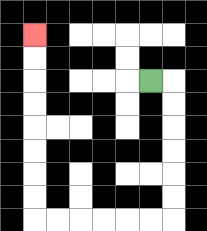{'start': '[6, 3]', 'end': '[1, 1]', 'path_directions': 'R,D,D,D,D,D,D,L,L,L,L,L,L,U,U,U,U,U,U,U,U', 'path_coordinates': '[[6, 3], [7, 3], [7, 4], [7, 5], [7, 6], [7, 7], [7, 8], [7, 9], [6, 9], [5, 9], [4, 9], [3, 9], [2, 9], [1, 9], [1, 8], [1, 7], [1, 6], [1, 5], [1, 4], [1, 3], [1, 2], [1, 1]]'}